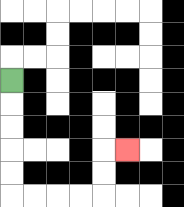{'start': '[0, 3]', 'end': '[5, 6]', 'path_directions': 'D,D,D,D,D,R,R,R,R,U,U,R', 'path_coordinates': '[[0, 3], [0, 4], [0, 5], [0, 6], [0, 7], [0, 8], [1, 8], [2, 8], [3, 8], [4, 8], [4, 7], [4, 6], [5, 6]]'}